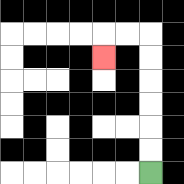{'start': '[6, 7]', 'end': '[4, 2]', 'path_directions': 'U,U,U,U,U,U,L,L,D', 'path_coordinates': '[[6, 7], [6, 6], [6, 5], [6, 4], [6, 3], [6, 2], [6, 1], [5, 1], [4, 1], [4, 2]]'}